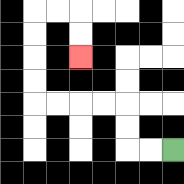{'start': '[7, 6]', 'end': '[3, 2]', 'path_directions': 'L,L,U,U,L,L,L,L,U,U,U,U,R,R,D,D', 'path_coordinates': '[[7, 6], [6, 6], [5, 6], [5, 5], [5, 4], [4, 4], [3, 4], [2, 4], [1, 4], [1, 3], [1, 2], [1, 1], [1, 0], [2, 0], [3, 0], [3, 1], [3, 2]]'}